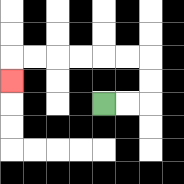{'start': '[4, 4]', 'end': '[0, 3]', 'path_directions': 'R,R,U,U,L,L,L,L,L,L,D', 'path_coordinates': '[[4, 4], [5, 4], [6, 4], [6, 3], [6, 2], [5, 2], [4, 2], [3, 2], [2, 2], [1, 2], [0, 2], [0, 3]]'}